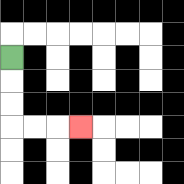{'start': '[0, 2]', 'end': '[3, 5]', 'path_directions': 'D,D,D,R,R,R', 'path_coordinates': '[[0, 2], [0, 3], [0, 4], [0, 5], [1, 5], [2, 5], [3, 5]]'}